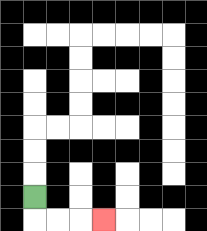{'start': '[1, 8]', 'end': '[4, 9]', 'path_directions': 'D,R,R,R', 'path_coordinates': '[[1, 8], [1, 9], [2, 9], [3, 9], [4, 9]]'}